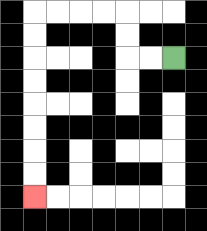{'start': '[7, 2]', 'end': '[1, 8]', 'path_directions': 'L,L,U,U,L,L,L,L,D,D,D,D,D,D,D,D', 'path_coordinates': '[[7, 2], [6, 2], [5, 2], [5, 1], [5, 0], [4, 0], [3, 0], [2, 0], [1, 0], [1, 1], [1, 2], [1, 3], [1, 4], [1, 5], [1, 6], [1, 7], [1, 8]]'}